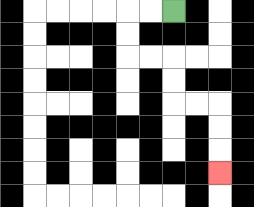{'start': '[7, 0]', 'end': '[9, 7]', 'path_directions': 'L,L,D,D,R,R,D,D,R,R,D,D,D', 'path_coordinates': '[[7, 0], [6, 0], [5, 0], [5, 1], [5, 2], [6, 2], [7, 2], [7, 3], [7, 4], [8, 4], [9, 4], [9, 5], [9, 6], [9, 7]]'}